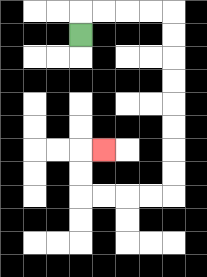{'start': '[3, 1]', 'end': '[4, 6]', 'path_directions': 'U,R,R,R,R,D,D,D,D,D,D,D,D,L,L,L,L,U,U,R', 'path_coordinates': '[[3, 1], [3, 0], [4, 0], [5, 0], [6, 0], [7, 0], [7, 1], [7, 2], [7, 3], [7, 4], [7, 5], [7, 6], [7, 7], [7, 8], [6, 8], [5, 8], [4, 8], [3, 8], [3, 7], [3, 6], [4, 6]]'}